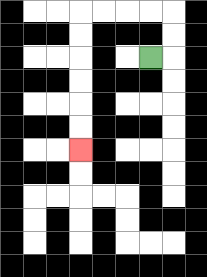{'start': '[6, 2]', 'end': '[3, 6]', 'path_directions': 'R,U,U,L,L,L,L,D,D,D,D,D,D', 'path_coordinates': '[[6, 2], [7, 2], [7, 1], [7, 0], [6, 0], [5, 0], [4, 0], [3, 0], [3, 1], [3, 2], [3, 3], [3, 4], [3, 5], [3, 6]]'}